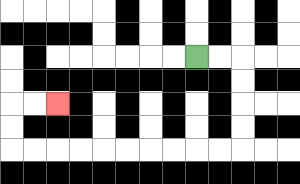{'start': '[8, 2]', 'end': '[2, 4]', 'path_directions': 'R,R,D,D,D,D,L,L,L,L,L,L,L,L,L,L,U,U,R,R', 'path_coordinates': '[[8, 2], [9, 2], [10, 2], [10, 3], [10, 4], [10, 5], [10, 6], [9, 6], [8, 6], [7, 6], [6, 6], [5, 6], [4, 6], [3, 6], [2, 6], [1, 6], [0, 6], [0, 5], [0, 4], [1, 4], [2, 4]]'}